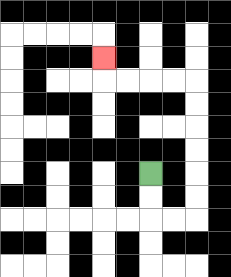{'start': '[6, 7]', 'end': '[4, 2]', 'path_directions': 'D,D,R,R,U,U,U,U,U,U,L,L,L,L,U', 'path_coordinates': '[[6, 7], [6, 8], [6, 9], [7, 9], [8, 9], [8, 8], [8, 7], [8, 6], [8, 5], [8, 4], [8, 3], [7, 3], [6, 3], [5, 3], [4, 3], [4, 2]]'}